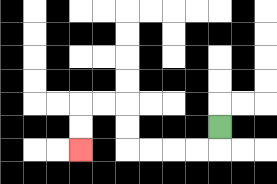{'start': '[9, 5]', 'end': '[3, 6]', 'path_directions': 'D,L,L,L,L,U,U,L,L,D,D', 'path_coordinates': '[[9, 5], [9, 6], [8, 6], [7, 6], [6, 6], [5, 6], [5, 5], [5, 4], [4, 4], [3, 4], [3, 5], [3, 6]]'}